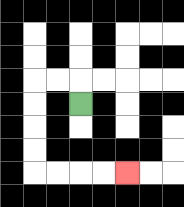{'start': '[3, 4]', 'end': '[5, 7]', 'path_directions': 'U,L,L,D,D,D,D,R,R,R,R', 'path_coordinates': '[[3, 4], [3, 3], [2, 3], [1, 3], [1, 4], [1, 5], [1, 6], [1, 7], [2, 7], [3, 7], [4, 7], [5, 7]]'}